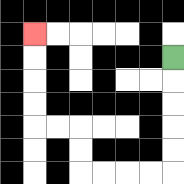{'start': '[7, 2]', 'end': '[1, 1]', 'path_directions': 'D,D,D,D,D,L,L,L,L,U,U,L,L,U,U,U,U', 'path_coordinates': '[[7, 2], [7, 3], [7, 4], [7, 5], [7, 6], [7, 7], [6, 7], [5, 7], [4, 7], [3, 7], [3, 6], [3, 5], [2, 5], [1, 5], [1, 4], [1, 3], [1, 2], [1, 1]]'}